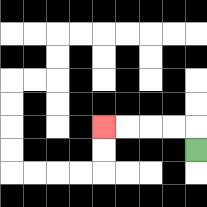{'start': '[8, 6]', 'end': '[4, 5]', 'path_directions': 'U,L,L,L,L', 'path_coordinates': '[[8, 6], [8, 5], [7, 5], [6, 5], [5, 5], [4, 5]]'}